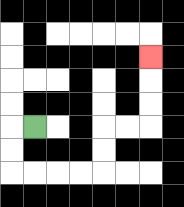{'start': '[1, 5]', 'end': '[6, 2]', 'path_directions': 'L,D,D,R,R,R,R,U,U,R,R,U,U,U', 'path_coordinates': '[[1, 5], [0, 5], [0, 6], [0, 7], [1, 7], [2, 7], [3, 7], [4, 7], [4, 6], [4, 5], [5, 5], [6, 5], [6, 4], [6, 3], [6, 2]]'}